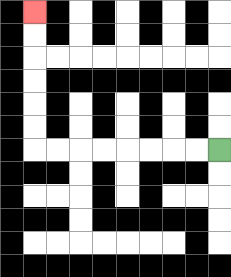{'start': '[9, 6]', 'end': '[1, 0]', 'path_directions': 'L,L,L,L,L,L,L,L,U,U,U,U,U,U', 'path_coordinates': '[[9, 6], [8, 6], [7, 6], [6, 6], [5, 6], [4, 6], [3, 6], [2, 6], [1, 6], [1, 5], [1, 4], [1, 3], [1, 2], [1, 1], [1, 0]]'}